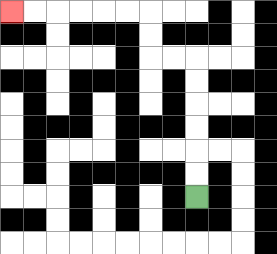{'start': '[8, 8]', 'end': '[0, 0]', 'path_directions': 'U,U,U,U,U,U,L,L,U,U,L,L,L,L,L,L', 'path_coordinates': '[[8, 8], [8, 7], [8, 6], [8, 5], [8, 4], [8, 3], [8, 2], [7, 2], [6, 2], [6, 1], [6, 0], [5, 0], [4, 0], [3, 0], [2, 0], [1, 0], [0, 0]]'}